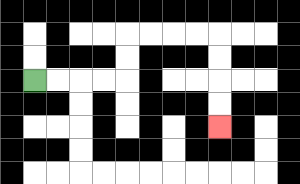{'start': '[1, 3]', 'end': '[9, 5]', 'path_directions': 'R,R,R,R,U,U,R,R,R,R,D,D,D,D', 'path_coordinates': '[[1, 3], [2, 3], [3, 3], [4, 3], [5, 3], [5, 2], [5, 1], [6, 1], [7, 1], [8, 1], [9, 1], [9, 2], [9, 3], [9, 4], [9, 5]]'}